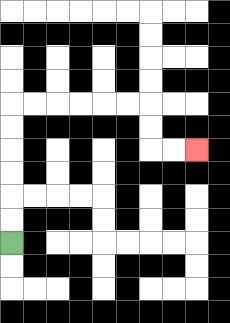{'start': '[0, 10]', 'end': '[8, 6]', 'path_directions': 'U,U,U,U,U,U,R,R,R,R,R,R,D,D,R,R', 'path_coordinates': '[[0, 10], [0, 9], [0, 8], [0, 7], [0, 6], [0, 5], [0, 4], [1, 4], [2, 4], [3, 4], [4, 4], [5, 4], [6, 4], [6, 5], [6, 6], [7, 6], [8, 6]]'}